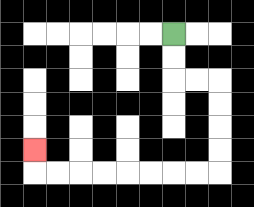{'start': '[7, 1]', 'end': '[1, 6]', 'path_directions': 'D,D,R,R,D,D,D,D,L,L,L,L,L,L,L,L,U', 'path_coordinates': '[[7, 1], [7, 2], [7, 3], [8, 3], [9, 3], [9, 4], [9, 5], [9, 6], [9, 7], [8, 7], [7, 7], [6, 7], [5, 7], [4, 7], [3, 7], [2, 7], [1, 7], [1, 6]]'}